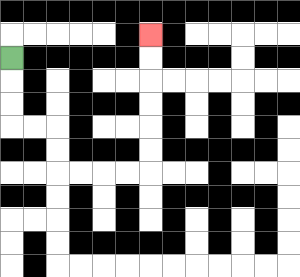{'start': '[0, 2]', 'end': '[6, 1]', 'path_directions': 'D,D,D,R,R,D,D,R,R,R,R,U,U,U,U,U,U', 'path_coordinates': '[[0, 2], [0, 3], [0, 4], [0, 5], [1, 5], [2, 5], [2, 6], [2, 7], [3, 7], [4, 7], [5, 7], [6, 7], [6, 6], [6, 5], [6, 4], [6, 3], [6, 2], [6, 1]]'}